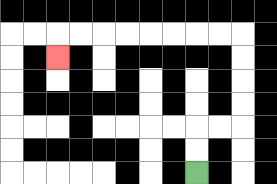{'start': '[8, 7]', 'end': '[2, 2]', 'path_directions': 'U,U,R,R,U,U,U,U,L,L,L,L,L,L,L,L,D', 'path_coordinates': '[[8, 7], [8, 6], [8, 5], [9, 5], [10, 5], [10, 4], [10, 3], [10, 2], [10, 1], [9, 1], [8, 1], [7, 1], [6, 1], [5, 1], [4, 1], [3, 1], [2, 1], [2, 2]]'}